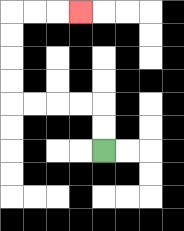{'start': '[4, 6]', 'end': '[3, 0]', 'path_directions': 'U,U,L,L,L,L,U,U,U,U,R,R,R', 'path_coordinates': '[[4, 6], [4, 5], [4, 4], [3, 4], [2, 4], [1, 4], [0, 4], [0, 3], [0, 2], [0, 1], [0, 0], [1, 0], [2, 0], [3, 0]]'}